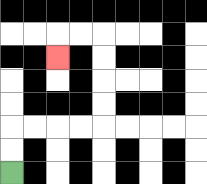{'start': '[0, 7]', 'end': '[2, 2]', 'path_directions': 'U,U,R,R,R,R,U,U,U,U,L,L,D', 'path_coordinates': '[[0, 7], [0, 6], [0, 5], [1, 5], [2, 5], [3, 5], [4, 5], [4, 4], [4, 3], [4, 2], [4, 1], [3, 1], [2, 1], [2, 2]]'}